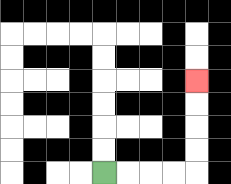{'start': '[4, 7]', 'end': '[8, 3]', 'path_directions': 'R,R,R,R,U,U,U,U', 'path_coordinates': '[[4, 7], [5, 7], [6, 7], [7, 7], [8, 7], [8, 6], [8, 5], [8, 4], [8, 3]]'}